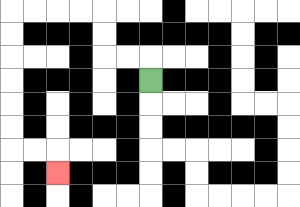{'start': '[6, 3]', 'end': '[2, 7]', 'path_directions': 'U,L,L,U,U,L,L,L,L,D,D,D,D,D,D,R,R,D', 'path_coordinates': '[[6, 3], [6, 2], [5, 2], [4, 2], [4, 1], [4, 0], [3, 0], [2, 0], [1, 0], [0, 0], [0, 1], [0, 2], [0, 3], [0, 4], [0, 5], [0, 6], [1, 6], [2, 6], [2, 7]]'}